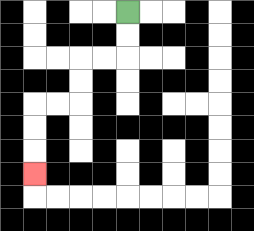{'start': '[5, 0]', 'end': '[1, 7]', 'path_directions': 'D,D,L,L,D,D,L,L,D,D,D', 'path_coordinates': '[[5, 0], [5, 1], [5, 2], [4, 2], [3, 2], [3, 3], [3, 4], [2, 4], [1, 4], [1, 5], [1, 6], [1, 7]]'}